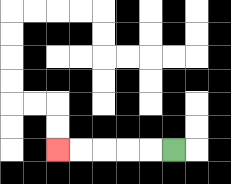{'start': '[7, 6]', 'end': '[2, 6]', 'path_directions': 'L,L,L,L,L', 'path_coordinates': '[[7, 6], [6, 6], [5, 6], [4, 6], [3, 6], [2, 6]]'}